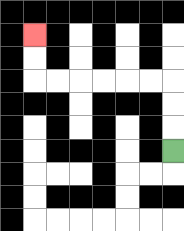{'start': '[7, 6]', 'end': '[1, 1]', 'path_directions': 'U,U,U,L,L,L,L,L,L,U,U', 'path_coordinates': '[[7, 6], [7, 5], [7, 4], [7, 3], [6, 3], [5, 3], [4, 3], [3, 3], [2, 3], [1, 3], [1, 2], [1, 1]]'}